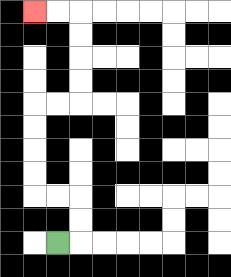{'start': '[2, 10]', 'end': '[1, 0]', 'path_directions': 'R,U,U,L,L,U,U,U,U,R,R,U,U,U,U,L,L', 'path_coordinates': '[[2, 10], [3, 10], [3, 9], [3, 8], [2, 8], [1, 8], [1, 7], [1, 6], [1, 5], [1, 4], [2, 4], [3, 4], [3, 3], [3, 2], [3, 1], [3, 0], [2, 0], [1, 0]]'}